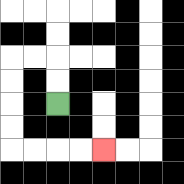{'start': '[2, 4]', 'end': '[4, 6]', 'path_directions': 'U,U,L,L,D,D,D,D,R,R,R,R', 'path_coordinates': '[[2, 4], [2, 3], [2, 2], [1, 2], [0, 2], [0, 3], [0, 4], [0, 5], [0, 6], [1, 6], [2, 6], [3, 6], [4, 6]]'}